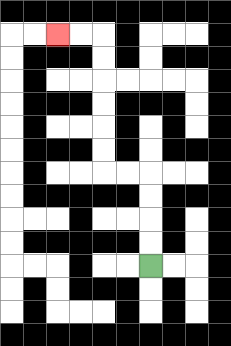{'start': '[6, 11]', 'end': '[2, 1]', 'path_directions': 'U,U,U,U,L,L,U,U,U,U,U,U,L,L', 'path_coordinates': '[[6, 11], [6, 10], [6, 9], [6, 8], [6, 7], [5, 7], [4, 7], [4, 6], [4, 5], [4, 4], [4, 3], [4, 2], [4, 1], [3, 1], [2, 1]]'}